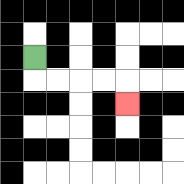{'start': '[1, 2]', 'end': '[5, 4]', 'path_directions': 'D,R,R,R,R,D', 'path_coordinates': '[[1, 2], [1, 3], [2, 3], [3, 3], [4, 3], [5, 3], [5, 4]]'}